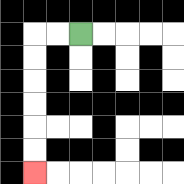{'start': '[3, 1]', 'end': '[1, 7]', 'path_directions': 'L,L,D,D,D,D,D,D', 'path_coordinates': '[[3, 1], [2, 1], [1, 1], [1, 2], [1, 3], [1, 4], [1, 5], [1, 6], [1, 7]]'}